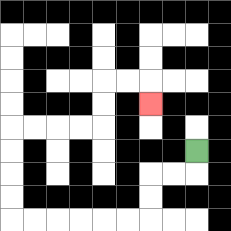{'start': '[8, 6]', 'end': '[6, 4]', 'path_directions': 'D,L,L,D,D,L,L,L,L,L,L,U,U,U,U,R,R,R,R,U,U,R,R,D', 'path_coordinates': '[[8, 6], [8, 7], [7, 7], [6, 7], [6, 8], [6, 9], [5, 9], [4, 9], [3, 9], [2, 9], [1, 9], [0, 9], [0, 8], [0, 7], [0, 6], [0, 5], [1, 5], [2, 5], [3, 5], [4, 5], [4, 4], [4, 3], [5, 3], [6, 3], [6, 4]]'}